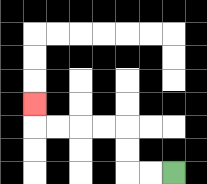{'start': '[7, 7]', 'end': '[1, 4]', 'path_directions': 'L,L,U,U,L,L,L,L,U', 'path_coordinates': '[[7, 7], [6, 7], [5, 7], [5, 6], [5, 5], [4, 5], [3, 5], [2, 5], [1, 5], [1, 4]]'}